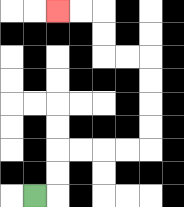{'start': '[1, 8]', 'end': '[2, 0]', 'path_directions': 'R,U,U,R,R,R,R,U,U,U,U,L,L,U,U,L,L', 'path_coordinates': '[[1, 8], [2, 8], [2, 7], [2, 6], [3, 6], [4, 6], [5, 6], [6, 6], [6, 5], [6, 4], [6, 3], [6, 2], [5, 2], [4, 2], [4, 1], [4, 0], [3, 0], [2, 0]]'}